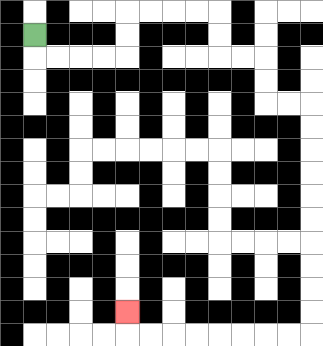{'start': '[1, 1]', 'end': '[5, 13]', 'path_directions': 'D,R,R,R,R,U,U,R,R,R,R,D,D,R,R,D,D,R,R,D,D,D,D,D,D,D,D,D,D,L,L,L,L,L,L,L,L,U', 'path_coordinates': '[[1, 1], [1, 2], [2, 2], [3, 2], [4, 2], [5, 2], [5, 1], [5, 0], [6, 0], [7, 0], [8, 0], [9, 0], [9, 1], [9, 2], [10, 2], [11, 2], [11, 3], [11, 4], [12, 4], [13, 4], [13, 5], [13, 6], [13, 7], [13, 8], [13, 9], [13, 10], [13, 11], [13, 12], [13, 13], [13, 14], [12, 14], [11, 14], [10, 14], [9, 14], [8, 14], [7, 14], [6, 14], [5, 14], [5, 13]]'}